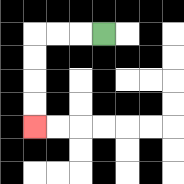{'start': '[4, 1]', 'end': '[1, 5]', 'path_directions': 'L,L,L,D,D,D,D', 'path_coordinates': '[[4, 1], [3, 1], [2, 1], [1, 1], [1, 2], [1, 3], [1, 4], [1, 5]]'}